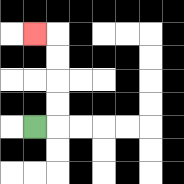{'start': '[1, 5]', 'end': '[1, 1]', 'path_directions': 'R,U,U,U,U,L', 'path_coordinates': '[[1, 5], [2, 5], [2, 4], [2, 3], [2, 2], [2, 1], [1, 1]]'}